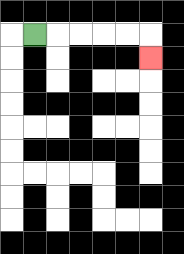{'start': '[1, 1]', 'end': '[6, 2]', 'path_directions': 'R,R,R,R,R,D', 'path_coordinates': '[[1, 1], [2, 1], [3, 1], [4, 1], [5, 1], [6, 1], [6, 2]]'}